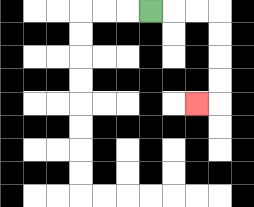{'start': '[6, 0]', 'end': '[8, 4]', 'path_directions': 'R,R,R,D,D,D,D,L', 'path_coordinates': '[[6, 0], [7, 0], [8, 0], [9, 0], [9, 1], [9, 2], [9, 3], [9, 4], [8, 4]]'}